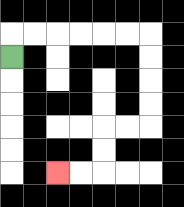{'start': '[0, 2]', 'end': '[2, 7]', 'path_directions': 'U,R,R,R,R,R,R,D,D,D,D,L,L,D,D,L,L', 'path_coordinates': '[[0, 2], [0, 1], [1, 1], [2, 1], [3, 1], [4, 1], [5, 1], [6, 1], [6, 2], [6, 3], [6, 4], [6, 5], [5, 5], [4, 5], [4, 6], [4, 7], [3, 7], [2, 7]]'}